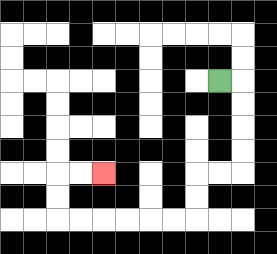{'start': '[9, 3]', 'end': '[4, 7]', 'path_directions': 'R,D,D,D,D,L,L,D,D,L,L,L,L,L,L,U,U,R,R', 'path_coordinates': '[[9, 3], [10, 3], [10, 4], [10, 5], [10, 6], [10, 7], [9, 7], [8, 7], [8, 8], [8, 9], [7, 9], [6, 9], [5, 9], [4, 9], [3, 9], [2, 9], [2, 8], [2, 7], [3, 7], [4, 7]]'}